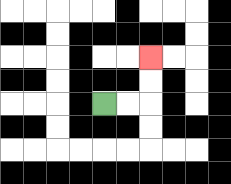{'start': '[4, 4]', 'end': '[6, 2]', 'path_directions': 'R,R,U,U', 'path_coordinates': '[[4, 4], [5, 4], [6, 4], [6, 3], [6, 2]]'}